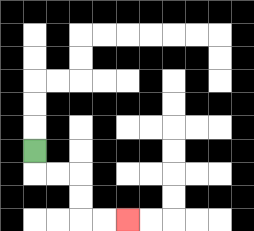{'start': '[1, 6]', 'end': '[5, 9]', 'path_directions': 'D,R,R,D,D,R,R', 'path_coordinates': '[[1, 6], [1, 7], [2, 7], [3, 7], [3, 8], [3, 9], [4, 9], [5, 9]]'}